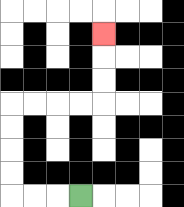{'start': '[3, 8]', 'end': '[4, 1]', 'path_directions': 'L,L,L,U,U,U,U,R,R,R,R,U,U,U', 'path_coordinates': '[[3, 8], [2, 8], [1, 8], [0, 8], [0, 7], [0, 6], [0, 5], [0, 4], [1, 4], [2, 4], [3, 4], [4, 4], [4, 3], [4, 2], [4, 1]]'}